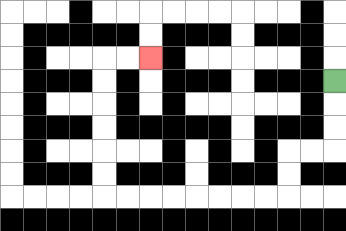{'start': '[14, 3]', 'end': '[6, 2]', 'path_directions': 'D,D,D,L,L,D,D,L,L,L,L,L,L,L,L,U,U,U,U,U,U,R,R', 'path_coordinates': '[[14, 3], [14, 4], [14, 5], [14, 6], [13, 6], [12, 6], [12, 7], [12, 8], [11, 8], [10, 8], [9, 8], [8, 8], [7, 8], [6, 8], [5, 8], [4, 8], [4, 7], [4, 6], [4, 5], [4, 4], [4, 3], [4, 2], [5, 2], [6, 2]]'}